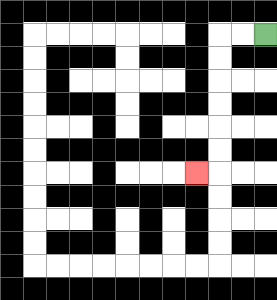{'start': '[11, 1]', 'end': '[8, 7]', 'path_directions': 'L,L,D,D,D,D,D,D,L', 'path_coordinates': '[[11, 1], [10, 1], [9, 1], [9, 2], [9, 3], [9, 4], [9, 5], [9, 6], [9, 7], [8, 7]]'}